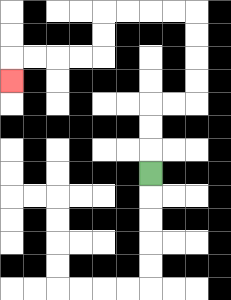{'start': '[6, 7]', 'end': '[0, 3]', 'path_directions': 'U,U,U,R,R,U,U,U,U,L,L,L,L,D,D,L,L,L,L,D', 'path_coordinates': '[[6, 7], [6, 6], [6, 5], [6, 4], [7, 4], [8, 4], [8, 3], [8, 2], [8, 1], [8, 0], [7, 0], [6, 0], [5, 0], [4, 0], [4, 1], [4, 2], [3, 2], [2, 2], [1, 2], [0, 2], [0, 3]]'}